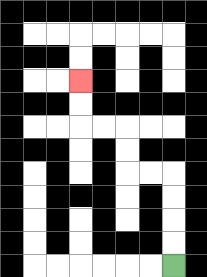{'start': '[7, 11]', 'end': '[3, 3]', 'path_directions': 'U,U,U,U,L,L,U,U,L,L,U,U', 'path_coordinates': '[[7, 11], [7, 10], [7, 9], [7, 8], [7, 7], [6, 7], [5, 7], [5, 6], [5, 5], [4, 5], [3, 5], [3, 4], [3, 3]]'}